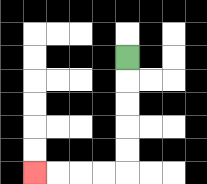{'start': '[5, 2]', 'end': '[1, 7]', 'path_directions': 'D,D,D,D,D,L,L,L,L', 'path_coordinates': '[[5, 2], [5, 3], [5, 4], [5, 5], [5, 6], [5, 7], [4, 7], [3, 7], [2, 7], [1, 7]]'}